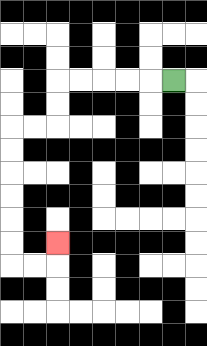{'start': '[7, 3]', 'end': '[2, 10]', 'path_directions': 'L,L,L,L,L,D,D,L,L,D,D,D,D,D,D,R,R,U', 'path_coordinates': '[[7, 3], [6, 3], [5, 3], [4, 3], [3, 3], [2, 3], [2, 4], [2, 5], [1, 5], [0, 5], [0, 6], [0, 7], [0, 8], [0, 9], [0, 10], [0, 11], [1, 11], [2, 11], [2, 10]]'}